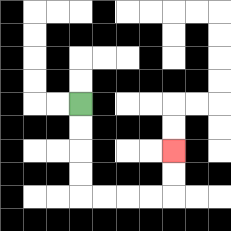{'start': '[3, 4]', 'end': '[7, 6]', 'path_directions': 'D,D,D,D,R,R,R,R,U,U', 'path_coordinates': '[[3, 4], [3, 5], [3, 6], [3, 7], [3, 8], [4, 8], [5, 8], [6, 8], [7, 8], [7, 7], [7, 6]]'}